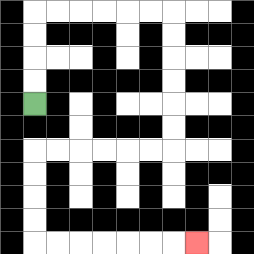{'start': '[1, 4]', 'end': '[8, 10]', 'path_directions': 'U,U,U,U,R,R,R,R,R,R,D,D,D,D,D,D,L,L,L,L,L,L,D,D,D,D,R,R,R,R,R,R,R', 'path_coordinates': '[[1, 4], [1, 3], [1, 2], [1, 1], [1, 0], [2, 0], [3, 0], [4, 0], [5, 0], [6, 0], [7, 0], [7, 1], [7, 2], [7, 3], [7, 4], [7, 5], [7, 6], [6, 6], [5, 6], [4, 6], [3, 6], [2, 6], [1, 6], [1, 7], [1, 8], [1, 9], [1, 10], [2, 10], [3, 10], [4, 10], [5, 10], [6, 10], [7, 10], [8, 10]]'}